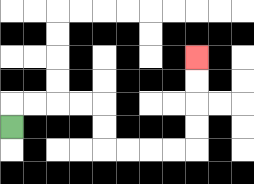{'start': '[0, 5]', 'end': '[8, 2]', 'path_directions': 'U,R,R,R,R,D,D,R,R,R,R,U,U,U,U', 'path_coordinates': '[[0, 5], [0, 4], [1, 4], [2, 4], [3, 4], [4, 4], [4, 5], [4, 6], [5, 6], [6, 6], [7, 6], [8, 6], [8, 5], [8, 4], [8, 3], [8, 2]]'}